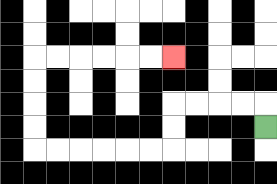{'start': '[11, 5]', 'end': '[7, 2]', 'path_directions': 'U,L,L,L,L,D,D,L,L,L,L,L,L,U,U,U,U,R,R,R,R,R,R', 'path_coordinates': '[[11, 5], [11, 4], [10, 4], [9, 4], [8, 4], [7, 4], [7, 5], [7, 6], [6, 6], [5, 6], [4, 6], [3, 6], [2, 6], [1, 6], [1, 5], [1, 4], [1, 3], [1, 2], [2, 2], [3, 2], [4, 2], [5, 2], [6, 2], [7, 2]]'}